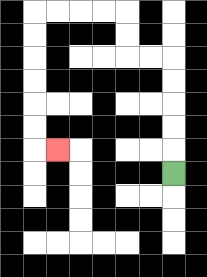{'start': '[7, 7]', 'end': '[2, 6]', 'path_directions': 'U,U,U,U,U,L,L,U,U,L,L,L,L,D,D,D,D,D,D,R', 'path_coordinates': '[[7, 7], [7, 6], [7, 5], [7, 4], [7, 3], [7, 2], [6, 2], [5, 2], [5, 1], [5, 0], [4, 0], [3, 0], [2, 0], [1, 0], [1, 1], [1, 2], [1, 3], [1, 4], [1, 5], [1, 6], [2, 6]]'}